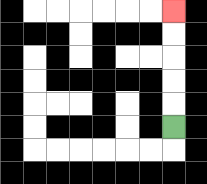{'start': '[7, 5]', 'end': '[7, 0]', 'path_directions': 'U,U,U,U,U', 'path_coordinates': '[[7, 5], [7, 4], [7, 3], [7, 2], [7, 1], [7, 0]]'}